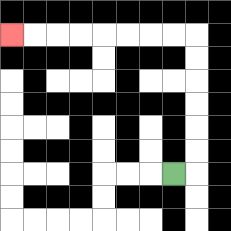{'start': '[7, 7]', 'end': '[0, 1]', 'path_directions': 'R,U,U,U,U,U,U,L,L,L,L,L,L,L,L', 'path_coordinates': '[[7, 7], [8, 7], [8, 6], [8, 5], [8, 4], [8, 3], [8, 2], [8, 1], [7, 1], [6, 1], [5, 1], [4, 1], [3, 1], [2, 1], [1, 1], [0, 1]]'}